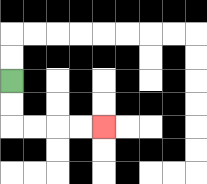{'start': '[0, 3]', 'end': '[4, 5]', 'path_directions': 'D,D,R,R,R,R', 'path_coordinates': '[[0, 3], [0, 4], [0, 5], [1, 5], [2, 5], [3, 5], [4, 5]]'}